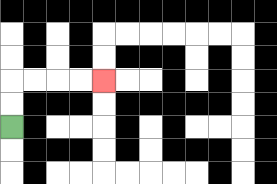{'start': '[0, 5]', 'end': '[4, 3]', 'path_directions': 'U,U,R,R,R,R', 'path_coordinates': '[[0, 5], [0, 4], [0, 3], [1, 3], [2, 3], [3, 3], [4, 3]]'}